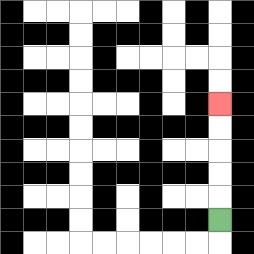{'start': '[9, 9]', 'end': '[9, 4]', 'path_directions': 'U,U,U,U,U', 'path_coordinates': '[[9, 9], [9, 8], [9, 7], [9, 6], [9, 5], [9, 4]]'}